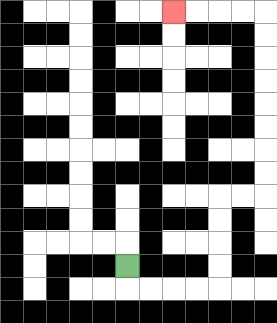{'start': '[5, 11]', 'end': '[7, 0]', 'path_directions': 'D,R,R,R,R,U,U,U,U,R,R,U,U,U,U,U,U,U,U,L,L,L,L', 'path_coordinates': '[[5, 11], [5, 12], [6, 12], [7, 12], [8, 12], [9, 12], [9, 11], [9, 10], [9, 9], [9, 8], [10, 8], [11, 8], [11, 7], [11, 6], [11, 5], [11, 4], [11, 3], [11, 2], [11, 1], [11, 0], [10, 0], [9, 0], [8, 0], [7, 0]]'}